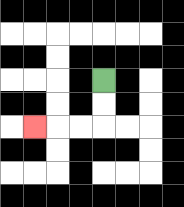{'start': '[4, 3]', 'end': '[1, 5]', 'path_directions': 'D,D,L,L,L', 'path_coordinates': '[[4, 3], [4, 4], [4, 5], [3, 5], [2, 5], [1, 5]]'}